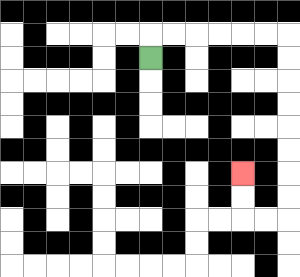{'start': '[6, 2]', 'end': '[10, 7]', 'path_directions': 'U,R,R,R,R,R,R,D,D,D,D,D,D,D,D,L,L,U,U', 'path_coordinates': '[[6, 2], [6, 1], [7, 1], [8, 1], [9, 1], [10, 1], [11, 1], [12, 1], [12, 2], [12, 3], [12, 4], [12, 5], [12, 6], [12, 7], [12, 8], [12, 9], [11, 9], [10, 9], [10, 8], [10, 7]]'}